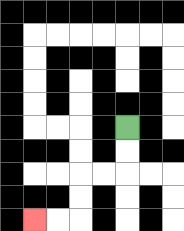{'start': '[5, 5]', 'end': '[1, 9]', 'path_directions': 'D,D,L,L,D,D,L,L', 'path_coordinates': '[[5, 5], [5, 6], [5, 7], [4, 7], [3, 7], [3, 8], [3, 9], [2, 9], [1, 9]]'}